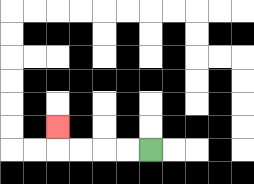{'start': '[6, 6]', 'end': '[2, 5]', 'path_directions': 'L,L,L,L,U', 'path_coordinates': '[[6, 6], [5, 6], [4, 6], [3, 6], [2, 6], [2, 5]]'}